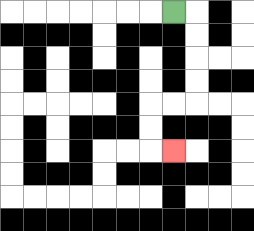{'start': '[7, 0]', 'end': '[7, 6]', 'path_directions': 'R,D,D,D,D,L,L,D,D,R', 'path_coordinates': '[[7, 0], [8, 0], [8, 1], [8, 2], [8, 3], [8, 4], [7, 4], [6, 4], [6, 5], [6, 6], [7, 6]]'}